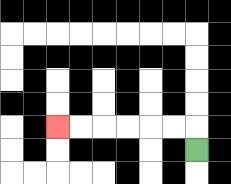{'start': '[8, 6]', 'end': '[2, 5]', 'path_directions': 'U,L,L,L,L,L,L', 'path_coordinates': '[[8, 6], [8, 5], [7, 5], [6, 5], [5, 5], [4, 5], [3, 5], [2, 5]]'}